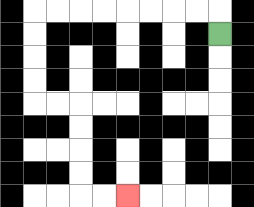{'start': '[9, 1]', 'end': '[5, 8]', 'path_directions': 'U,L,L,L,L,L,L,L,L,D,D,D,D,R,R,D,D,D,D,R,R', 'path_coordinates': '[[9, 1], [9, 0], [8, 0], [7, 0], [6, 0], [5, 0], [4, 0], [3, 0], [2, 0], [1, 0], [1, 1], [1, 2], [1, 3], [1, 4], [2, 4], [3, 4], [3, 5], [3, 6], [3, 7], [3, 8], [4, 8], [5, 8]]'}